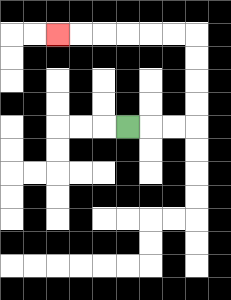{'start': '[5, 5]', 'end': '[2, 1]', 'path_directions': 'R,R,R,U,U,U,U,L,L,L,L,L,L', 'path_coordinates': '[[5, 5], [6, 5], [7, 5], [8, 5], [8, 4], [8, 3], [8, 2], [8, 1], [7, 1], [6, 1], [5, 1], [4, 1], [3, 1], [2, 1]]'}